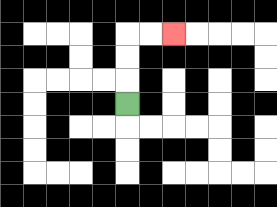{'start': '[5, 4]', 'end': '[7, 1]', 'path_directions': 'U,U,U,R,R', 'path_coordinates': '[[5, 4], [5, 3], [5, 2], [5, 1], [6, 1], [7, 1]]'}